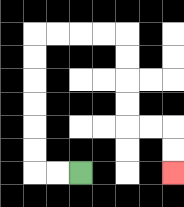{'start': '[3, 7]', 'end': '[7, 7]', 'path_directions': 'L,L,U,U,U,U,U,U,R,R,R,R,D,D,D,D,R,R,D,D', 'path_coordinates': '[[3, 7], [2, 7], [1, 7], [1, 6], [1, 5], [1, 4], [1, 3], [1, 2], [1, 1], [2, 1], [3, 1], [4, 1], [5, 1], [5, 2], [5, 3], [5, 4], [5, 5], [6, 5], [7, 5], [7, 6], [7, 7]]'}